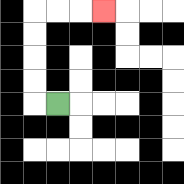{'start': '[2, 4]', 'end': '[4, 0]', 'path_directions': 'L,U,U,U,U,R,R,R', 'path_coordinates': '[[2, 4], [1, 4], [1, 3], [1, 2], [1, 1], [1, 0], [2, 0], [3, 0], [4, 0]]'}